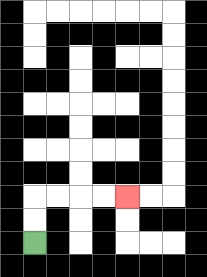{'start': '[1, 10]', 'end': '[5, 8]', 'path_directions': 'U,U,R,R,R,R', 'path_coordinates': '[[1, 10], [1, 9], [1, 8], [2, 8], [3, 8], [4, 8], [5, 8]]'}